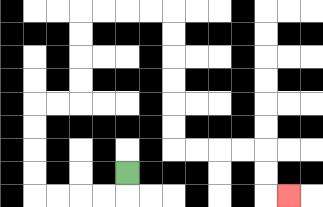{'start': '[5, 7]', 'end': '[12, 8]', 'path_directions': 'D,L,L,L,L,U,U,U,U,R,R,U,U,U,U,R,R,R,R,D,D,D,D,D,D,R,R,R,R,D,D,R', 'path_coordinates': '[[5, 7], [5, 8], [4, 8], [3, 8], [2, 8], [1, 8], [1, 7], [1, 6], [1, 5], [1, 4], [2, 4], [3, 4], [3, 3], [3, 2], [3, 1], [3, 0], [4, 0], [5, 0], [6, 0], [7, 0], [7, 1], [7, 2], [7, 3], [7, 4], [7, 5], [7, 6], [8, 6], [9, 6], [10, 6], [11, 6], [11, 7], [11, 8], [12, 8]]'}